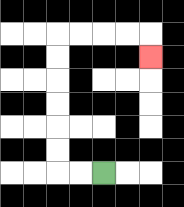{'start': '[4, 7]', 'end': '[6, 2]', 'path_directions': 'L,L,U,U,U,U,U,U,R,R,R,R,D', 'path_coordinates': '[[4, 7], [3, 7], [2, 7], [2, 6], [2, 5], [2, 4], [2, 3], [2, 2], [2, 1], [3, 1], [4, 1], [5, 1], [6, 1], [6, 2]]'}